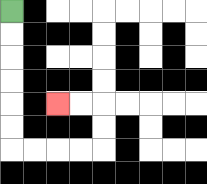{'start': '[0, 0]', 'end': '[2, 4]', 'path_directions': 'D,D,D,D,D,D,R,R,R,R,U,U,L,L', 'path_coordinates': '[[0, 0], [0, 1], [0, 2], [0, 3], [0, 4], [0, 5], [0, 6], [1, 6], [2, 6], [3, 6], [4, 6], [4, 5], [4, 4], [3, 4], [2, 4]]'}